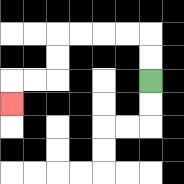{'start': '[6, 3]', 'end': '[0, 4]', 'path_directions': 'U,U,L,L,L,L,D,D,L,L,D', 'path_coordinates': '[[6, 3], [6, 2], [6, 1], [5, 1], [4, 1], [3, 1], [2, 1], [2, 2], [2, 3], [1, 3], [0, 3], [0, 4]]'}